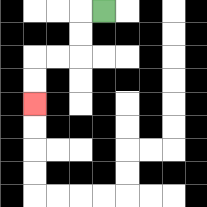{'start': '[4, 0]', 'end': '[1, 4]', 'path_directions': 'L,D,D,L,L,D,D', 'path_coordinates': '[[4, 0], [3, 0], [3, 1], [3, 2], [2, 2], [1, 2], [1, 3], [1, 4]]'}